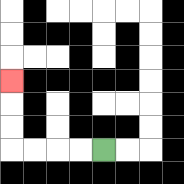{'start': '[4, 6]', 'end': '[0, 3]', 'path_directions': 'L,L,L,L,U,U,U', 'path_coordinates': '[[4, 6], [3, 6], [2, 6], [1, 6], [0, 6], [0, 5], [0, 4], [0, 3]]'}